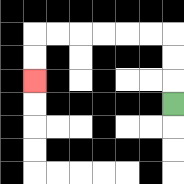{'start': '[7, 4]', 'end': '[1, 3]', 'path_directions': 'U,U,U,L,L,L,L,L,L,D,D', 'path_coordinates': '[[7, 4], [7, 3], [7, 2], [7, 1], [6, 1], [5, 1], [4, 1], [3, 1], [2, 1], [1, 1], [1, 2], [1, 3]]'}